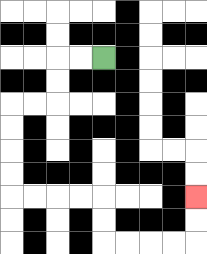{'start': '[4, 2]', 'end': '[8, 8]', 'path_directions': 'L,L,D,D,L,L,D,D,D,D,R,R,R,R,D,D,R,R,R,R,U,U', 'path_coordinates': '[[4, 2], [3, 2], [2, 2], [2, 3], [2, 4], [1, 4], [0, 4], [0, 5], [0, 6], [0, 7], [0, 8], [1, 8], [2, 8], [3, 8], [4, 8], [4, 9], [4, 10], [5, 10], [6, 10], [7, 10], [8, 10], [8, 9], [8, 8]]'}